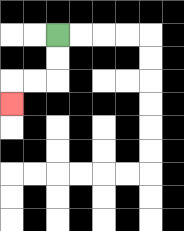{'start': '[2, 1]', 'end': '[0, 4]', 'path_directions': 'D,D,L,L,D', 'path_coordinates': '[[2, 1], [2, 2], [2, 3], [1, 3], [0, 3], [0, 4]]'}